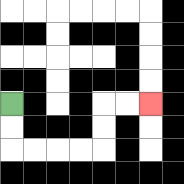{'start': '[0, 4]', 'end': '[6, 4]', 'path_directions': 'D,D,R,R,R,R,U,U,R,R', 'path_coordinates': '[[0, 4], [0, 5], [0, 6], [1, 6], [2, 6], [3, 6], [4, 6], [4, 5], [4, 4], [5, 4], [6, 4]]'}